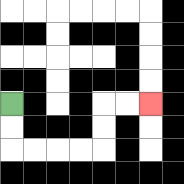{'start': '[0, 4]', 'end': '[6, 4]', 'path_directions': 'D,D,R,R,R,R,U,U,R,R', 'path_coordinates': '[[0, 4], [0, 5], [0, 6], [1, 6], [2, 6], [3, 6], [4, 6], [4, 5], [4, 4], [5, 4], [6, 4]]'}